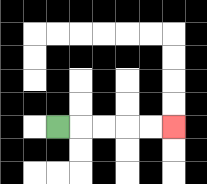{'start': '[2, 5]', 'end': '[7, 5]', 'path_directions': 'R,R,R,R,R', 'path_coordinates': '[[2, 5], [3, 5], [4, 5], [5, 5], [6, 5], [7, 5]]'}